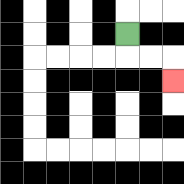{'start': '[5, 1]', 'end': '[7, 3]', 'path_directions': 'D,R,R,D', 'path_coordinates': '[[5, 1], [5, 2], [6, 2], [7, 2], [7, 3]]'}